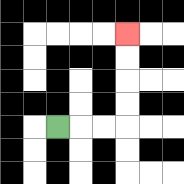{'start': '[2, 5]', 'end': '[5, 1]', 'path_directions': 'R,R,R,U,U,U,U', 'path_coordinates': '[[2, 5], [3, 5], [4, 5], [5, 5], [5, 4], [5, 3], [5, 2], [5, 1]]'}